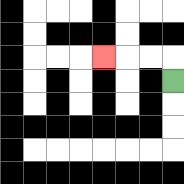{'start': '[7, 3]', 'end': '[4, 2]', 'path_directions': 'U,L,L,L', 'path_coordinates': '[[7, 3], [7, 2], [6, 2], [5, 2], [4, 2]]'}